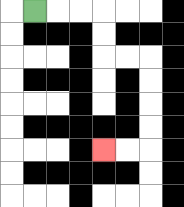{'start': '[1, 0]', 'end': '[4, 6]', 'path_directions': 'R,R,R,D,D,R,R,D,D,D,D,L,L', 'path_coordinates': '[[1, 0], [2, 0], [3, 0], [4, 0], [4, 1], [4, 2], [5, 2], [6, 2], [6, 3], [6, 4], [6, 5], [6, 6], [5, 6], [4, 6]]'}